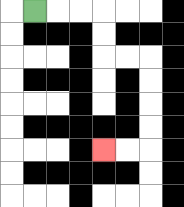{'start': '[1, 0]', 'end': '[4, 6]', 'path_directions': 'R,R,R,D,D,R,R,D,D,D,D,L,L', 'path_coordinates': '[[1, 0], [2, 0], [3, 0], [4, 0], [4, 1], [4, 2], [5, 2], [6, 2], [6, 3], [6, 4], [6, 5], [6, 6], [5, 6], [4, 6]]'}